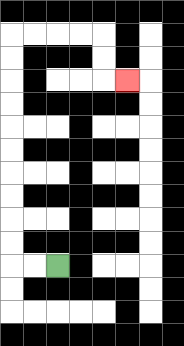{'start': '[2, 11]', 'end': '[5, 3]', 'path_directions': 'L,L,U,U,U,U,U,U,U,U,U,U,R,R,R,R,D,D,R', 'path_coordinates': '[[2, 11], [1, 11], [0, 11], [0, 10], [0, 9], [0, 8], [0, 7], [0, 6], [0, 5], [0, 4], [0, 3], [0, 2], [0, 1], [1, 1], [2, 1], [3, 1], [4, 1], [4, 2], [4, 3], [5, 3]]'}